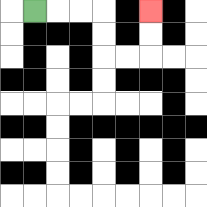{'start': '[1, 0]', 'end': '[6, 0]', 'path_directions': 'R,R,R,D,D,R,R,U,U', 'path_coordinates': '[[1, 0], [2, 0], [3, 0], [4, 0], [4, 1], [4, 2], [5, 2], [6, 2], [6, 1], [6, 0]]'}